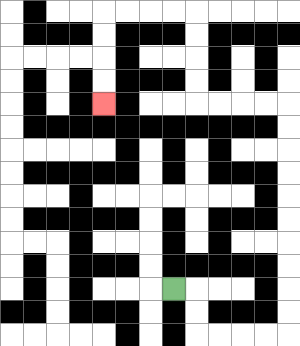{'start': '[7, 12]', 'end': '[4, 4]', 'path_directions': 'R,D,D,R,R,R,R,U,U,U,U,U,U,U,U,U,U,L,L,L,L,U,U,U,U,L,L,L,L,D,D,D,D', 'path_coordinates': '[[7, 12], [8, 12], [8, 13], [8, 14], [9, 14], [10, 14], [11, 14], [12, 14], [12, 13], [12, 12], [12, 11], [12, 10], [12, 9], [12, 8], [12, 7], [12, 6], [12, 5], [12, 4], [11, 4], [10, 4], [9, 4], [8, 4], [8, 3], [8, 2], [8, 1], [8, 0], [7, 0], [6, 0], [5, 0], [4, 0], [4, 1], [4, 2], [4, 3], [4, 4]]'}